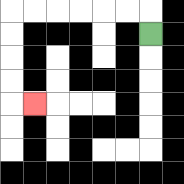{'start': '[6, 1]', 'end': '[1, 4]', 'path_directions': 'U,L,L,L,L,L,L,D,D,D,D,R', 'path_coordinates': '[[6, 1], [6, 0], [5, 0], [4, 0], [3, 0], [2, 0], [1, 0], [0, 0], [0, 1], [0, 2], [0, 3], [0, 4], [1, 4]]'}